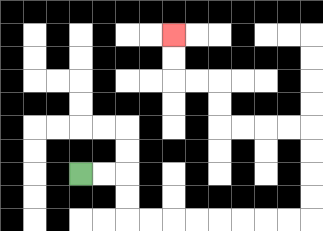{'start': '[3, 7]', 'end': '[7, 1]', 'path_directions': 'R,R,D,D,R,R,R,R,R,R,R,R,U,U,U,U,L,L,L,L,U,U,L,L,U,U', 'path_coordinates': '[[3, 7], [4, 7], [5, 7], [5, 8], [5, 9], [6, 9], [7, 9], [8, 9], [9, 9], [10, 9], [11, 9], [12, 9], [13, 9], [13, 8], [13, 7], [13, 6], [13, 5], [12, 5], [11, 5], [10, 5], [9, 5], [9, 4], [9, 3], [8, 3], [7, 3], [7, 2], [7, 1]]'}